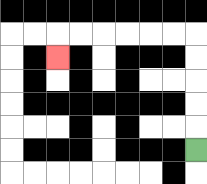{'start': '[8, 6]', 'end': '[2, 2]', 'path_directions': 'U,U,U,U,U,L,L,L,L,L,L,D', 'path_coordinates': '[[8, 6], [8, 5], [8, 4], [8, 3], [8, 2], [8, 1], [7, 1], [6, 1], [5, 1], [4, 1], [3, 1], [2, 1], [2, 2]]'}